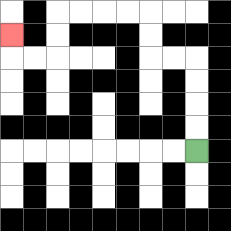{'start': '[8, 6]', 'end': '[0, 1]', 'path_directions': 'U,U,U,U,L,L,U,U,L,L,L,L,D,D,L,L,U', 'path_coordinates': '[[8, 6], [8, 5], [8, 4], [8, 3], [8, 2], [7, 2], [6, 2], [6, 1], [6, 0], [5, 0], [4, 0], [3, 0], [2, 0], [2, 1], [2, 2], [1, 2], [0, 2], [0, 1]]'}